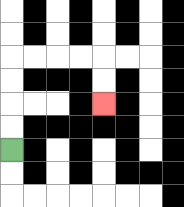{'start': '[0, 6]', 'end': '[4, 4]', 'path_directions': 'U,U,U,U,R,R,R,R,D,D', 'path_coordinates': '[[0, 6], [0, 5], [0, 4], [0, 3], [0, 2], [1, 2], [2, 2], [3, 2], [4, 2], [4, 3], [4, 4]]'}